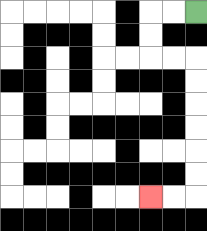{'start': '[8, 0]', 'end': '[6, 8]', 'path_directions': 'L,L,D,D,R,R,D,D,D,D,D,D,L,L', 'path_coordinates': '[[8, 0], [7, 0], [6, 0], [6, 1], [6, 2], [7, 2], [8, 2], [8, 3], [8, 4], [8, 5], [8, 6], [8, 7], [8, 8], [7, 8], [6, 8]]'}